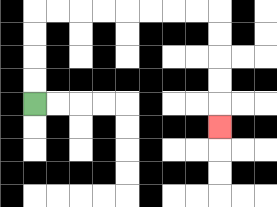{'start': '[1, 4]', 'end': '[9, 5]', 'path_directions': 'U,U,U,U,R,R,R,R,R,R,R,R,D,D,D,D,D', 'path_coordinates': '[[1, 4], [1, 3], [1, 2], [1, 1], [1, 0], [2, 0], [3, 0], [4, 0], [5, 0], [6, 0], [7, 0], [8, 0], [9, 0], [9, 1], [9, 2], [9, 3], [9, 4], [9, 5]]'}